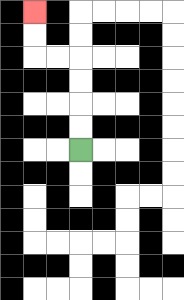{'start': '[3, 6]', 'end': '[1, 0]', 'path_directions': 'U,U,U,U,L,L,U,U', 'path_coordinates': '[[3, 6], [3, 5], [3, 4], [3, 3], [3, 2], [2, 2], [1, 2], [1, 1], [1, 0]]'}